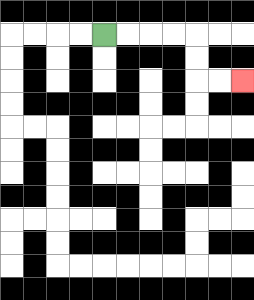{'start': '[4, 1]', 'end': '[10, 3]', 'path_directions': 'R,R,R,R,D,D,R,R', 'path_coordinates': '[[4, 1], [5, 1], [6, 1], [7, 1], [8, 1], [8, 2], [8, 3], [9, 3], [10, 3]]'}